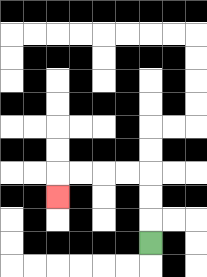{'start': '[6, 10]', 'end': '[2, 8]', 'path_directions': 'U,U,U,L,L,L,L,D', 'path_coordinates': '[[6, 10], [6, 9], [6, 8], [6, 7], [5, 7], [4, 7], [3, 7], [2, 7], [2, 8]]'}